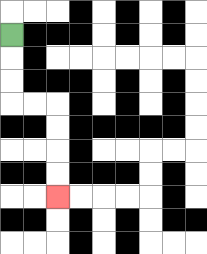{'start': '[0, 1]', 'end': '[2, 8]', 'path_directions': 'D,D,D,R,R,D,D,D,D', 'path_coordinates': '[[0, 1], [0, 2], [0, 3], [0, 4], [1, 4], [2, 4], [2, 5], [2, 6], [2, 7], [2, 8]]'}